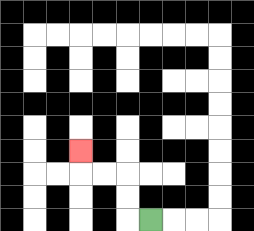{'start': '[6, 9]', 'end': '[3, 6]', 'path_directions': 'L,U,U,L,L,U', 'path_coordinates': '[[6, 9], [5, 9], [5, 8], [5, 7], [4, 7], [3, 7], [3, 6]]'}